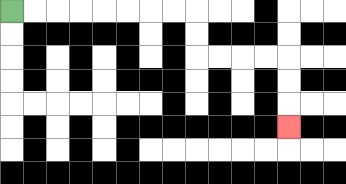{'start': '[0, 0]', 'end': '[12, 5]', 'path_directions': 'R,R,R,R,R,R,R,R,D,D,R,R,R,R,D,D,D', 'path_coordinates': '[[0, 0], [1, 0], [2, 0], [3, 0], [4, 0], [5, 0], [6, 0], [7, 0], [8, 0], [8, 1], [8, 2], [9, 2], [10, 2], [11, 2], [12, 2], [12, 3], [12, 4], [12, 5]]'}